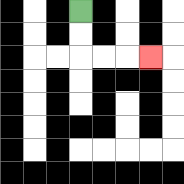{'start': '[3, 0]', 'end': '[6, 2]', 'path_directions': 'D,D,R,R,R', 'path_coordinates': '[[3, 0], [3, 1], [3, 2], [4, 2], [5, 2], [6, 2]]'}